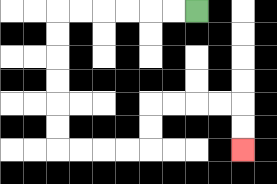{'start': '[8, 0]', 'end': '[10, 6]', 'path_directions': 'L,L,L,L,L,L,D,D,D,D,D,D,R,R,R,R,U,U,R,R,R,R,D,D', 'path_coordinates': '[[8, 0], [7, 0], [6, 0], [5, 0], [4, 0], [3, 0], [2, 0], [2, 1], [2, 2], [2, 3], [2, 4], [2, 5], [2, 6], [3, 6], [4, 6], [5, 6], [6, 6], [6, 5], [6, 4], [7, 4], [8, 4], [9, 4], [10, 4], [10, 5], [10, 6]]'}